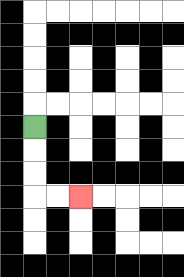{'start': '[1, 5]', 'end': '[3, 8]', 'path_directions': 'D,D,D,R,R', 'path_coordinates': '[[1, 5], [1, 6], [1, 7], [1, 8], [2, 8], [3, 8]]'}